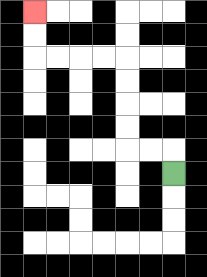{'start': '[7, 7]', 'end': '[1, 0]', 'path_directions': 'U,L,L,U,U,U,U,L,L,L,L,U,U', 'path_coordinates': '[[7, 7], [7, 6], [6, 6], [5, 6], [5, 5], [5, 4], [5, 3], [5, 2], [4, 2], [3, 2], [2, 2], [1, 2], [1, 1], [1, 0]]'}